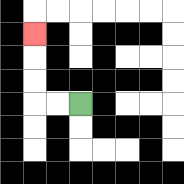{'start': '[3, 4]', 'end': '[1, 1]', 'path_directions': 'L,L,U,U,U', 'path_coordinates': '[[3, 4], [2, 4], [1, 4], [1, 3], [1, 2], [1, 1]]'}